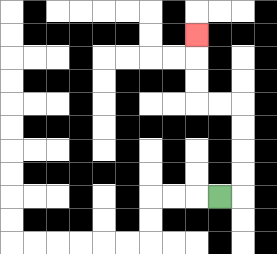{'start': '[9, 8]', 'end': '[8, 1]', 'path_directions': 'R,U,U,U,U,L,L,U,U,U', 'path_coordinates': '[[9, 8], [10, 8], [10, 7], [10, 6], [10, 5], [10, 4], [9, 4], [8, 4], [8, 3], [8, 2], [8, 1]]'}